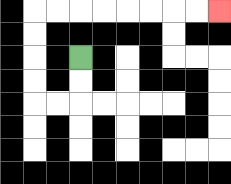{'start': '[3, 2]', 'end': '[9, 0]', 'path_directions': 'D,D,L,L,U,U,U,U,R,R,R,R,R,R,R,R', 'path_coordinates': '[[3, 2], [3, 3], [3, 4], [2, 4], [1, 4], [1, 3], [1, 2], [1, 1], [1, 0], [2, 0], [3, 0], [4, 0], [5, 0], [6, 0], [7, 0], [8, 0], [9, 0]]'}